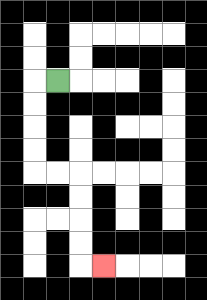{'start': '[2, 3]', 'end': '[4, 11]', 'path_directions': 'L,D,D,D,D,R,R,D,D,D,D,R', 'path_coordinates': '[[2, 3], [1, 3], [1, 4], [1, 5], [1, 6], [1, 7], [2, 7], [3, 7], [3, 8], [3, 9], [3, 10], [3, 11], [4, 11]]'}